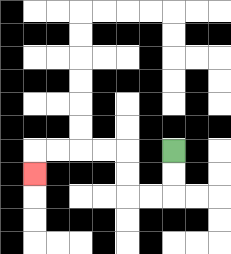{'start': '[7, 6]', 'end': '[1, 7]', 'path_directions': 'D,D,L,L,U,U,L,L,L,L,D', 'path_coordinates': '[[7, 6], [7, 7], [7, 8], [6, 8], [5, 8], [5, 7], [5, 6], [4, 6], [3, 6], [2, 6], [1, 6], [1, 7]]'}